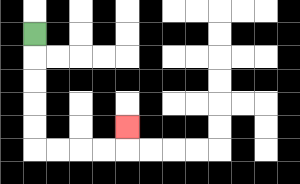{'start': '[1, 1]', 'end': '[5, 5]', 'path_directions': 'D,D,D,D,D,R,R,R,R,U', 'path_coordinates': '[[1, 1], [1, 2], [1, 3], [1, 4], [1, 5], [1, 6], [2, 6], [3, 6], [4, 6], [5, 6], [5, 5]]'}